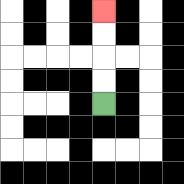{'start': '[4, 4]', 'end': '[4, 0]', 'path_directions': 'U,U,U,U', 'path_coordinates': '[[4, 4], [4, 3], [4, 2], [4, 1], [4, 0]]'}